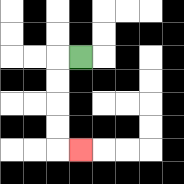{'start': '[3, 2]', 'end': '[3, 6]', 'path_directions': 'L,D,D,D,D,R', 'path_coordinates': '[[3, 2], [2, 2], [2, 3], [2, 4], [2, 5], [2, 6], [3, 6]]'}